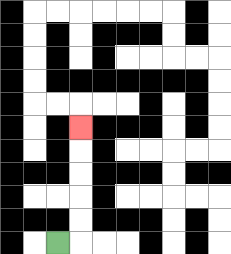{'start': '[2, 10]', 'end': '[3, 5]', 'path_directions': 'R,U,U,U,U,U', 'path_coordinates': '[[2, 10], [3, 10], [3, 9], [3, 8], [3, 7], [3, 6], [3, 5]]'}